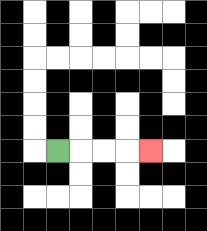{'start': '[2, 6]', 'end': '[6, 6]', 'path_directions': 'R,R,R,R', 'path_coordinates': '[[2, 6], [3, 6], [4, 6], [5, 6], [6, 6]]'}